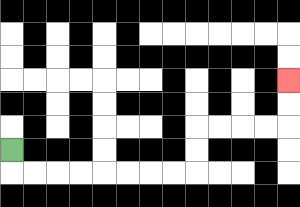{'start': '[0, 6]', 'end': '[12, 3]', 'path_directions': 'D,R,R,R,R,R,R,R,R,U,U,R,R,R,R,U,U', 'path_coordinates': '[[0, 6], [0, 7], [1, 7], [2, 7], [3, 7], [4, 7], [5, 7], [6, 7], [7, 7], [8, 7], [8, 6], [8, 5], [9, 5], [10, 5], [11, 5], [12, 5], [12, 4], [12, 3]]'}